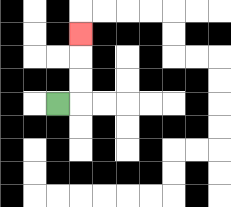{'start': '[2, 4]', 'end': '[3, 1]', 'path_directions': 'R,U,U,U', 'path_coordinates': '[[2, 4], [3, 4], [3, 3], [3, 2], [3, 1]]'}